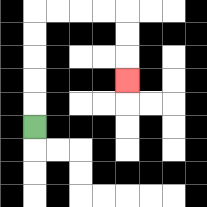{'start': '[1, 5]', 'end': '[5, 3]', 'path_directions': 'U,U,U,U,U,R,R,R,R,D,D,D', 'path_coordinates': '[[1, 5], [1, 4], [1, 3], [1, 2], [1, 1], [1, 0], [2, 0], [3, 0], [4, 0], [5, 0], [5, 1], [5, 2], [5, 3]]'}